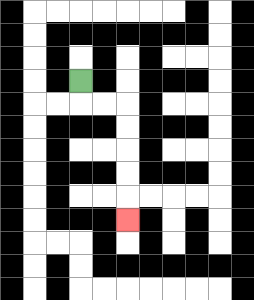{'start': '[3, 3]', 'end': '[5, 9]', 'path_directions': 'D,R,R,D,D,D,D,D', 'path_coordinates': '[[3, 3], [3, 4], [4, 4], [5, 4], [5, 5], [5, 6], [5, 7], [5, 8], [5, 9]]'}